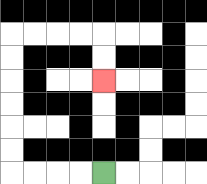{'start': '[4, 7]', 'end': '[4, 3]', 'path_directions': 'L,L,L,L,U,U,U,U,U,U,R,R,R,R,D,D', 'path_coordinates': '[[4, 7], [3, 7], [2, 7], [1, 7], [0, 7], [0, 6], [0, 5], [0, 4], [0, 3], [0, 2], [0, 1], [1, 1], [2, 1], [3, 1], [4, 1], [4, 2], [4, 3]]'}